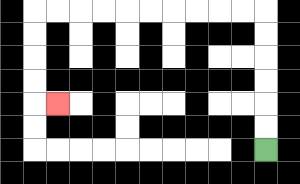{'start': '[11, 6]', 'end': '[2, 4]', 'path_directions': 'U,U,U,U,U,U,L,L,L,L,L,L,L,L,L,L,D,D,D,D,R', 'path_coordinates': '[[11, 6], [11, 5], [11, 4], [11, 3], [11, 2], [11, 1], [11, 0], [10, 0], [9, 0], [8, 0], [7, 0], [6, 0], [5, 0], [4, 0], [3, 0], [2, 0], [1, 0], [1, 1], [1, 2], [1, 3], [1, 4], [2, 4]]'}